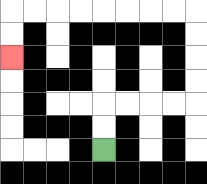{'start': '[4, 6]', 'end': '[0, 2]', 'path_directions': 'U,U,R,R,R,R,U,U,U,U,L,L,L,L,L,L,L,L,D,D', 'path_coordinates': '[[4, 6], [4, 5], [4, 4], [5, 4], [6, 4], [7, 4], [8, 4], [8, 3], [8, 2], [8, 1], [8, 0], [7, 0], [6, 0], [5, 0], [4, 0], [3, 0], [2, 0], [1, 0], [0, 0], [0, 1], [0, 2]]'}